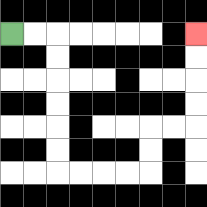{'start': '[0, 1]', 'end': '[8, 1]', 'path_directions': 'R,R,D,D,D,D,D,D,R,R,R,R,U,U,R,R,U,U,U,U', 'path_coordinates': '[[0, 1], [1, 1], [2, 1], [2, 2], [2, 3], [2, 4], [2, 5], [2, 6], [2, 7], [3, 7], [4, 7], [5, 7], [6, 7], [6, 6], [6, 5], [7, 5], [8, 5], [8, 4], [8, 3], [8, 2], [8, 1]]'}